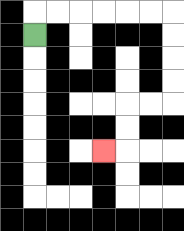{'start': '[1, 1]', 'end': '[4, 6]', 'path_directions': 'U,R,R,R,R,R,R,D,D,D,D,L,L,D,D,L', 'path_coordinates': '[[1, 1], [1, 0], [2, 0], [3, 0], [4, 0], [5, 0], [6, 0], [7, 0], [7, 1], [7, 2], [7, 3], [7, 4], [6, 4], [5, 4], [5, 5], [5, 6], [4, 6]]'}